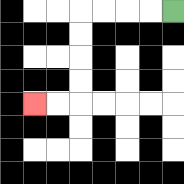{'start': '[7, 0]', 'end': '[1, 4]', 'path_directions': 'L,L,L,L,D,D,D,D,L,L', 'path_coordinates': '[[7, 0], [6, 0], [5, 0], [4, 0], [3, 0], [3, 1], [3, 2], [3, 3], [3, 4], [2, 4], [1, 4]]'}